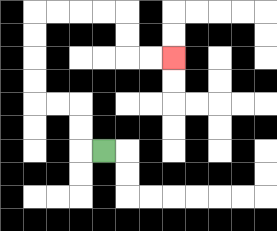{'start': '[4, 6]', 'end': '[7, 2]', 'path_directions': 'L,U,U,L,L,U,U,U,U,R,R,R,R,D,D,R,R', 'path_coordinates': '[[4, 6], [3, 6], [3, 5], [3, 4], [2, 4], [1, 4], [1, 3], [1, 2], [1, 1], [1, 0], [2, 0], [3, 0], [4, 0], [5, 0], [5, 1], [5, 2], [6, 2], [7, 2]]'}